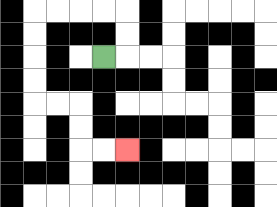{'start': '[4, 2]', 'end': '[5, 6]', 'path_directions': 'R,U,U,L,L,L,L,D,D,D,D,R,R,D,D,R,R', 'path_coordinates': '[[4, 2], [5, 2], [5, 1], [5, 0], [4, 0], [3, 0], [2, 0], [1, 0], [1, 1], [1, 2], [1, 3], [1, 4], [2, 4], [3, 4], [3, 5], [3, 6], [4, 6], [5, 6]]'}